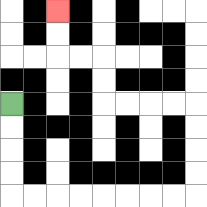{'start': '[0, 4]', 'end': '[2, 0]', 'path_directions': 'D,D,D,D,R,R,R,R,R,R,R,R,U,U,U,U,L,L,L,L,U,U,L,L,U,U', 'path_coordinates': '[[0, 4], [0, 5], [0, 6], [0, 7], [0, 8], [1, 8], [2, 8], [3, 8], [4, 8], [5, 8], [6, 8], [7, 8], [8, 8], [8, 7], [8, 6], [8, 5], [8, 4], [7, 4], [6, 4], [5, 4], [4, 4], [4, 3], [4, 2], [3, 2], [2, 2], [2, 1], [2, 0]]'}